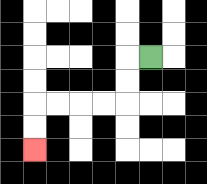{'start': '[6, 2]', 'end': '[1, 6]', 'path_directions': 'L,D,D,L,L,L,L,D,D', 'path_coordinates': '[[6, 2], [5, 2], [5, 3], [5, 4], [4, 4], [3, 4], [2, 4], [1, 4], [1, 5], [1, 6]]'}